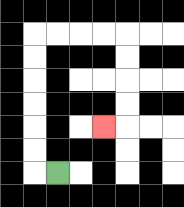{'start': '[2, 7]', 'end': '[4, 5]', 'path_directions': 'L,U,U,U,U,U,U,R,R,R,R,D,D,D,D,L', 'path_coordinates': '[[2, 7], [1, 7], [1, 6], [1, 5], [1, 4], [1, 3], [1, 2], [1, 1], [2, 1], [3, 1], [4, 1], [5, 1], [5, 2], [5, 3], [5, 4], [5, 5], [4, 5]]'}